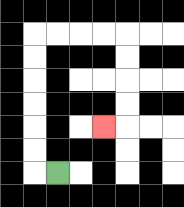{'start': '[2, 7]', 'end': '[4, 5]', 'path_directions': 'L,U,U,U,U,U,U,R,R,R,R,D,D,D,D,L', 'path_coordinates': '[[2, 7], [1, 7], [1, 6], [1, 5], [1, 4], [1, 3], [1, 2], [1, 1], [2, 1], [3, 1], [4, 1], [5, 1], [5, 2], [5, 3], [5, 4], [5, 5], [4, 5]]'}